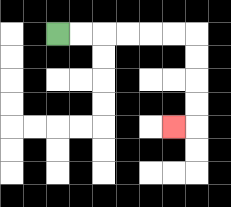{'start': '[2, 1]', 'end': '[7, 5]', 'path_directions': 'R,R,R,R,R,R,D,D,D,D,L', 'path_coordinates': '[[2, 1], [3, 1], [4, 1], [5, 1], [6, 1], [7, 1], [8, 1], [8, 2], [8, 3], [8, 4], [8, 5], [7, 5]]'}